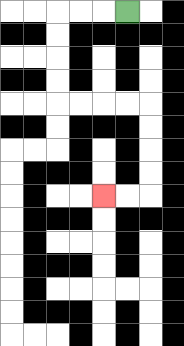{'start': '[5, 0]', 'end': '[4, 8]', 'path_directions': 'L,L,L,D,D,D,D,R,R,R,R,D,D,D,D,L,L', 'path_coordinates': '[[5, 0], [4, 0], [3, 0], [2, 0], [2, 1], [2, 2], [2, 3], [2, 4], [3, 4], [4, 4], [5, 4], [6, 4], [6, 5], [6, 6], [6, 7], [6, 8], [5, 8], [4, 8]]'}